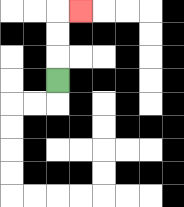{'start': '[2, 3]', 'end': '[3, 0]', 'path_directions': 'U,U,U,R', 'path_coordinates': '[[2, 3], [2, 2], [2, 1], [2, 0], [3, 0]]'}